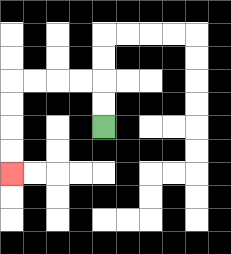{'start': '[4, 5]', 'end': '[0, 7]', 'path_directions': 'U,U,L,L,L,L,D,D,D,D', 'path_coordinates': '[[4, 5], [4, 4], [4, 3], [3, 3], [2, 3], [1, 3], [0, 3], [0, 4], [0, 5], [0, 6], [0, 7]]'}